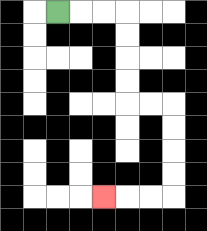{'start': '[2, 0]', 'end': '[4, 8]', 'path_directions': 'R,R,R,D,D,D,D,R,R,D,D,D,D,L,L,L', 'path_coordinates': '[[2, 0], [3, 0], [4, 0], [5, 0], [5, 1], [5, 2], [5, 3], [5, 4], [6, 4], [7, 4], [7, 5], [7, 6], [7, 7], [7, 8], [6, 8], [5, 8], [4, 8]]'}